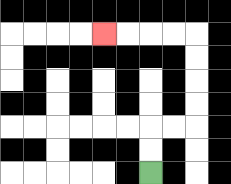{'start': '[6, 7]', 'end': '[4, 1]', 'path_directions': 'U,U,R,R,U,U,U,U,L,L,L,L', 'path_coordinates': '[[6, 7], [6, 6], [6, 5], [7, 5], [8, 5], [8, 4], [8, 3], [8, 2], [8, 1], [7, 1], [6, 1], [5, 1], [4, 1]]'}